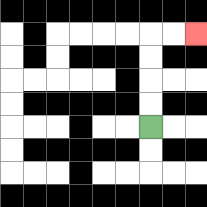{'start': '[6, 5]', 'end': '[8, 1]', 'path_directions': 'U,U,U,U,R,R', 'path_coordinates': '[[6, 5], [6, 4], [6, 3], [6, 2], [6, 1], [7, 1], [8, 1]]'}